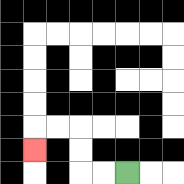{'start': '[5, 7]', 'end': '[1, 6]', 'path_directions': 'L,L,U,U,L,L,D', 'path_coordinates': '[[5, 7], [4, 7], [3, 7], [3, 6], [3, 5], [2, 5], [1, 5], [1, 6]]'}